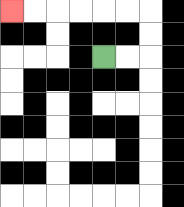{'start': '[4, 2]', 'end': '[0, 0]', 'path_directions': 'R,R,U,U,L,L,L,L,L,L', 'path_coordinates': '[[4, 2], [5, 2], [6, 2], [6, 1], [6, 0], [5, 0], [4, 0], [3, 0], [2, 0], [1, 0], [0, 0]]'}